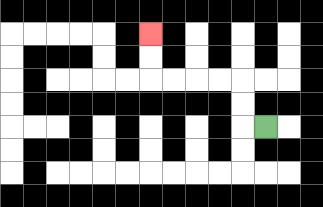{'start': '[11, 5]', 'end': '[6, 1]', 'path_directions': 'L,U,U,L,L,L,L,U,U', 'path_coordinates': '[[11, 5], [10, 5], [10, 4], [10, 3], [9, 3], [8, 3], [7, 3], [6, 3], [6, 2], [6, 1]]'}